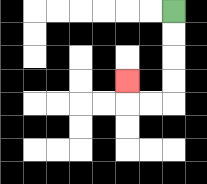{'start': '[7, 0]', 'end': '[5, 3]', 'path_directions': 'D,D,D,D,L,L,U', 'path_coordinates': '[[7, 0], [7, 1], [7, 2], [7, 3], [7, 4], [6, 4], [5, 4], [5, 3]]'}